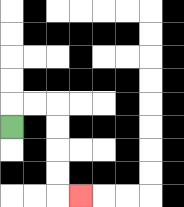{'start': '[0, 5]', 'end': '[3, 8]', 'path_directions': 'U,R,R,D,D,D,D,R', 'path_coordinates': '[[0, 5], [0, 4], [1, 4], [2, 4], [2, 5], [2, 6], [2, 7], [2, 8], [3, 8]]'}